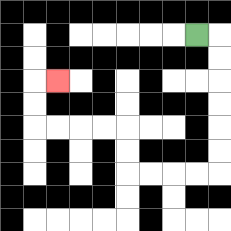{'start': '[8, 1]', 'end': '[2, 3]', 'path_directions': 'R,D,D,D,D,D,D,L,L,L,L,U,U,L,L,L,L,U,U,R', 'path_coordinates': '[[8, 1], [9, 1], [9, 2], [9, 3], [9, 4], [9, 5], [9, 6], [9, 7], [8, 7], [7, 7], [6, 7], [5, 7], [5, 6], [5, 5], [4, 5], [3, 5], [2, 5], [1, 5], [1, 4], [1, 3], [2, 3]]'}